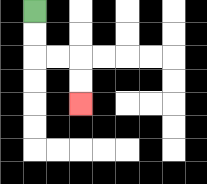{'start': '[1, 0]', 'end': '[3, 4]', 'path_directions': 'D,D,R,R,D,D', 'path_coordinates': '[[1, 0], [1, 1], [1, 2], [2, 2], [3, 2], [3, 3], [3, 4]]'}